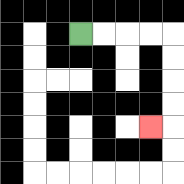{'start': '[3, 1]', 'end': '[6, 5]', 'path_directions': 'R,R,R,R,D,D,D,D,L', 'path_coordinates': '[[3, 1], [4, 1], [5, 1], [6, 1], [7, 1], [7, 2], [7, 3], [7, 4], [7, 5], [6, 5]]'}